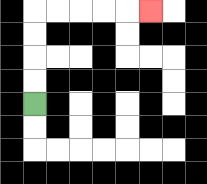{'start': '[1, 4]', 'end': '[6, 0]', 'path_directions': 'U,U,U,U,R,R,R,R,R', 'path_coordinates': '[[1, 4], [1, 3], [1, 2], [1, 1], [1, 0], [2, 0], [3, 0], [4, 0], [5, 0], [6, 0]]'}